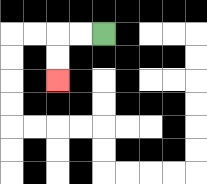{'start': '[4, 1]', 'end': '[2, 3]', 'path_directions': 'L,L,D,D', 'path_coordinates': '[[4, 1], [3, 1], [2, 1], [2, 2], [2, 3]]'}